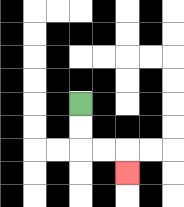{'start': '[3, 4]', 'end': '[5, 7]', 'path_directions': 'D,D,R,R,D', 'path_coordinates': '[[3, 4], [3, 5], [3, 6], [4, 6], [5, 6], [5, 7]]'}